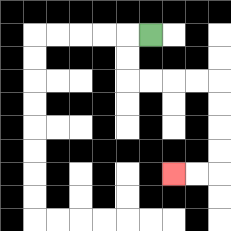{'start': '[6, 1]', 'end': '[7, 7]', 'path_directions': 'L,D,D,R,R,R,R,D,D,D,D,L,L', 'path_coordinates': '[[6, 1], [5, 1], [5, 2], [5, 3], [6, 3], [7, 3], [8, 3], [9, 3], [9, 4], [9, 5], [9, 6], [9, 7], [8, 7], [7, 7]]'}